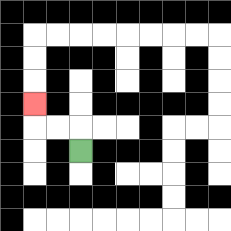{'start': '[3, 6]', 'end': '[1, 4]', 'path_directions': 'U,L,L,U', 'path_coordinates': '[[3, 6], [3, 5], [2, 5], [1, 5], [1, 4]]'}